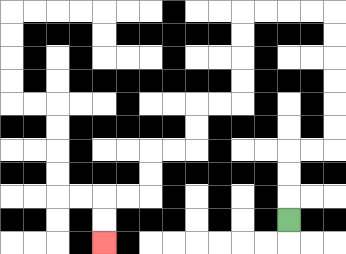{'start': '[12, 9]', 'end': '[4, 10]', 'path_directions': 'U,U,U,R,R,U,U,U,U,U,U,L,L,L,L,D,D,D,D,L,L,D,D,L,L,D,D,L,L,D,D', 'path_coordinates': '[[12, 9], [12, 8], [12, 7], [12, 6], [13, 6], [14, 6], [14, 5], [14, 4], [14, 3], [14, 2], [14, 1], [14, 0], [13, 0], [12, 0], [11, 0], [10, 0], [10, 1], [10, 2], [10, 3], [10, 4], [9, 4], [8, 4], [8, 5], [8, 6], [7, 6], [6, 6], [6, 7], [6, 8], [5, 8], [4, 8], [4, 9], [4, 10]]'}